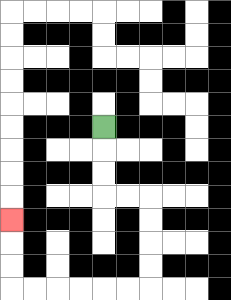{'start': '[4, 5]', 'end': '[0, 9]', 'path_directions': 'D,D,D,R,R,D,D,D,D,L,L,L,L,L,L,U,U,U', 'path_coordinates': '[[4, 5], [4, 6], [4, 7], [4, 8], [5, 8], [6, 8], [6, 9], [6, 10], [6, 11], [6, 12], [5, 12], [4, 12], [3, 12], [2, 12], [1, 12], [0, 12], [0, 11], [0, 10], [0, 9]]'}